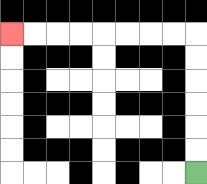{'start': '[8, 7]', 'end': '[0, 1]', 'path_directions': 'U,U,U,U,U,U,L,L,L,L,L,L,L,L', 'path_coordinates': '[[8, 7], [8, 6], [8, 5], [8, 4], [8, 3], [8, 2], [8, 1], [7, 1], [6, 1], [5, 1], [4, 1], [3, 1], [2, 1], [1, 1], [0, 1]]'}